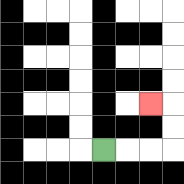{'start': '[4, 6]', 'end': '[6, 4]', 'path_directions': 'R,R,R,U,U,L', 'path_coordinates': '[[4, 6], [5, 6], [6, 6], [7, 6], [7, 5], [7, 4], [6, 4]]'}